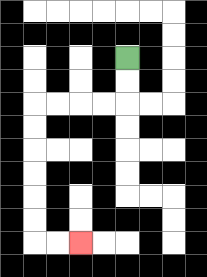{'start': '[5, 2]', 'end': '[3, 10]', 'path_directions': 'D,D,L,L,L,L,D,D,D,D,D,D,R,R', 'path_coordinates': '[[5, 2], [5, 3], [5, 4], [4, 4], [3, 4], [2, 4], [1, 4], [1, 5], [1, 6], [1, 7], [1, 8], [1, 9], [1, 10], [2, 10], [3, 10]]'}